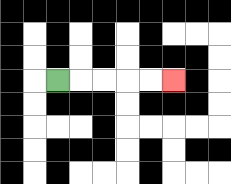{'start': '[2, 3]', 'end': '[7, 3]', 'path_directions': 'R,R,R,R,R', 'path_coordinates': '[[2, 3], [3, 3], [4, 3], [5, 3], [6, 3], [7, 3]]'}